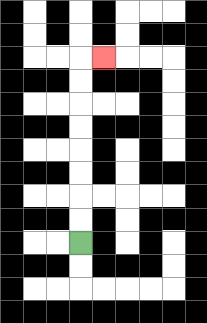{'start': '[3, 10]', 'end': '[4, 2]', 'path_directions': 'U,U,U,U,U,U,U,U,R', 'path_coordinates': '[[3, 10], [3, 9], [3, 8], [3, 7], [3, 6], [3, 5], [3, 4], [3, 3], [3, 2], [4, 2]]'}